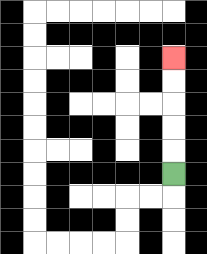{'start': '[7, 7]', 'end': '[7, 2]', 'path_directions': 'U,U,U,U,U', 'path_coordinates': '[[7, 7], [7, 6], [7, 5], [7, 4], [7, 3], [7, 2]]'}